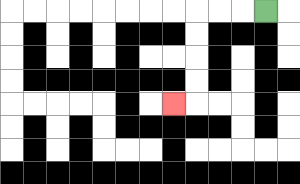{'start': '[11, 0]', 'end': '[7, 4]', 'path_directions': 'L,L,L,D,D,D,D,L', 'path_coordinates': '[[11, 0], [10, 0], [9, 0], [8, 0], [8, 1], [8, 2], [8, 3], [8, 4], [7, 4]]'}